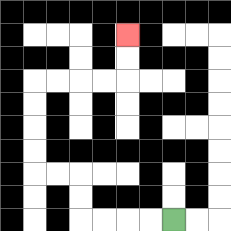{'start': '[7, 9]', 'end': '[5, 1]', 'path_directions': 'L,L,L,L,U,U,L,L,U,U,U,U,R,R,R,R,U,U', 'path_coordinates': '[[7, 9], [6, 9], [5, 9], [4, 9], [3, 9], [3, 8], [3, 7], [2, 7], [1, 7], [1, 6], [1, 5], [1, 4], [1, 3], [2, 3], [3, 3], [4, 3], [5, 3], [5, 2], [5, 1]]'}